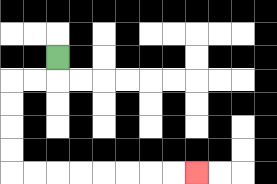{'start': '[2, 2]', 'end': '[8, 7]', 'path_directions': 'D,L,L,D,D,D,D,R,R,R,R,R,R,R,R', 'path_coordinates': '[[2, 2], [2, 3], [1, 3], [0, 3], [0, 4], [0, 5], [0, 6], [0, 7], [1, 7], [2, 7], [3, 7], [4, 7], [5, 7], [6, 7], [7, 7], [8, 7]]'}